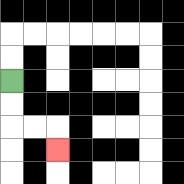{'start': '[0, 3]', 'end': '[2, 6]', 'path_directions': 'D,D,R,R,D', 'path_coordinates': '[[0, 3], [0, 4], [0, 5], [1, 5], [2, 5], [2, 6]]'}